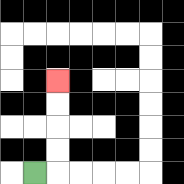{'start': '[1, 7]', 'end': '[2, 3]', 'path_directions': 'R,U,U,U,U', 'path_coordinates': '[[1, 7], [2, 7], [2, 6], [2, 5], [2, 4], [2, 3]]'}